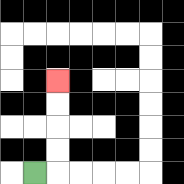{'start': '[1, 7]', 'end': '[2, 3]', 'path_directions': 'R,U,U,U,U', 'path_coordinates': '[[1, 7], [2, 7], [2, 6], [2, 5], [2, 4], [2, 3]]'}